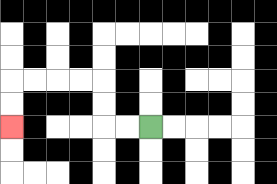{'start': '[6, 5]', 'end': '[0, 5]', 'path_directions': 'L,L,U,U,L,L,L,L,D,D', 'path_coordinates': '[[6, 5], [5, 5], [4, 5], [4, 4], [4, 3], [3, 3], [2, 3], [1, 3], [0, 3], [0, 4], [0, 5]]'}